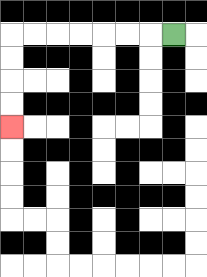{'start': '[7, 1]', 'end': '[0, 5]', 'path_directions': 'L,L,L,L,L,L,L,D,D,D,D', 'path_coordinates': '[[7, 1], [6, 1], [5, 1], [4, 1], [3, 1], [2, 1], [1, 1], [0, 1], [0, 2], [0, 3], [0, 4], [0, 5]]'}